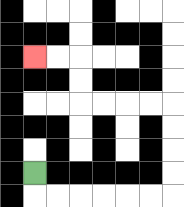{'start': '[1, 7]', 'end': '[1, 2]', 'path_directions': 'D,R,R,R,R,R,R,U,U,U,U,L,L,L,L,U,U,L,L', 'path_coordinates': '[[1, 7], [1, 8], [2, 8], [3, 8], [4, 8], [5, 8], [6, 8], [7, 8], [7, 7], [7, 6], [7, 5], [7, 4], [6, 4], [5, 4], [4, 4], [3, 4], [3, 3], [3, 2], [2, 2], [1, 2]]'}